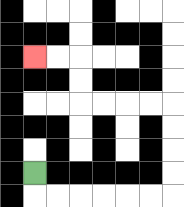{'start': '[1, 7]', 'end': '[1, 2]', 'path_directions': 'D,R,R,R,R,R,R,U,U,U,U,L,L,L,L,U,U,L,L', 'path_coordinates': '[[1, 7], [1, 8], [2, 8], [3, 8], [4, 8], [5, 8], [6, 8], [7, 8], [7, 7], [7, 6], [7, 5], [7, 4], [6, 4], [5, 4], [4, 4], [3, 4], [3, 3], [3, 2], [2, 2], [1, 2]]'}